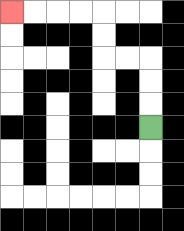{'start': '[6, 5]', 'end': '[0, 0]', 'path_directions': 'U,U,U,L,L,U,U,L,L,L,L', 'path_coordinates': '[[6, 5], [6, 4], [6, 3], [6, 2], [5, 2], [4, 2], [4, 1], [4, 0], [3, 0], [2, 0], [1, 0], [0, 0]]'}